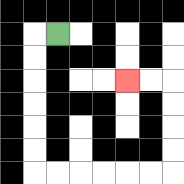{'start': '[2, 1]', 'end': '[5, 3]', 'path_directions': 'L,D,D,D,D,D,D,R,R,R,R,R,R,U,U,U,U,L,L', 'path_coordinates': '[[2, 1], [1, 1], [1, 2], [1, 3], [1, 4], [1, 5], [1, 6], [1, 7], [2, 7], [3, 7], [4, 7], [5, 7], [6, 7], [7, 7], [7, 6], [7, 5], [7, 4], [7, 3], [6, 3], [5, 3]]'}